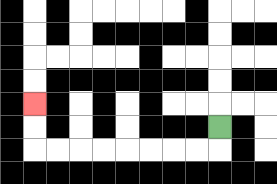{'start': '[9, 5]', 'end': '[1, 4]', 'path_directions': 'D,L,L,L,L,L,L,L,L,U,U', 'path_coordinates': '[[9, 5], [9, 6], [8, 6], [7, 6], [6, 6], [5, 6], [4, 6], [3, 6], [2, 6], [1, 6], [1, 5], [1, 4]]'}